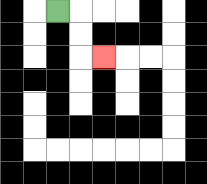{'start': '[2, 0]', 'end': '[4, 2]', 'path_directions': 'R,D,D,R', 'path_coordinates': '[[2, 0], [3, 0], [3, 1], [3, 2], [4, 2]]'}